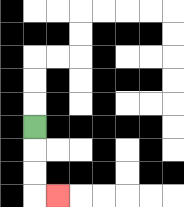{'start': '[1, 5]', 'end': '[2, 8]', 'path_directions': 'D,D,D,R', 'path_coordinates': '[[1, 5], [1, 6], [1, 7], [1, 8], [2, 8]]'}